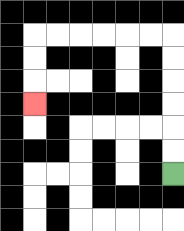{'start': '[7, 7]', 'end': '[1, 4]', 'path_directions': 'U,U,U,U,U,U,L,L,L,L,L,L,D,D,D', 'path_coordinates': '[[7, 7], [7, 6], [7, 5], [7, 4], [7, 3], [7, 2], [7, 1], [6, 1], [5, 1], [4, 1], [3, 1], [2, 1], [1, 1], [1, 2], [1, 3], [1, 4]]'}